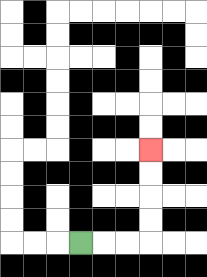{'start': '[3, 10]', 'end': '[6, 6]', 'path_directions': 'R,R,R,U,U,U,U', 'path_coordinates': '[[3, 10], [4, 10], [5, 10], [6, 10], [6, 9], [6, 8], [6, 7], [6, 6]]'}